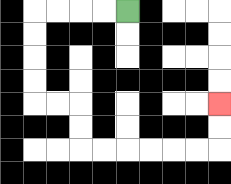{'start': '[5, 0]', 'end': '[9, 4]', 'path_directions': 'L,L,L,L,D,D,D,D,R,R,D,D,R,R,R,R,R,R,U,U', 'path_coordinates': '[[5, 0], [4, 0], [3, 0], [2, 0], [1, 0], [1, 1], [1, 2], [1, 3], [1, 4], [2, 4], [3, 4], [3, 5], [3, 6], [4, 6], [5, 6], [6, 6], [7, 6], [8, 6], [9, 6], [9, 5], [9, 4]]'}